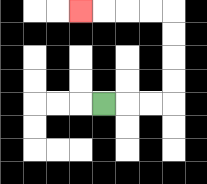{'start': '[4, 4]', 'end': '[3, 0]', 'path_directions': 'R,R,R,U,U,U,U,L,L,L,L', 'path_coordinates': '[[4, 4], [5, 4], [6, 4], [7, 4], [7, 3], [7, 2], [7, 1], [7, 0], [6, 0], [5, 0], [4, 0], [3, 0]]'}